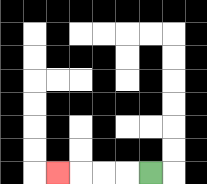{'start': '[6, 7]', 'end': '[2, 7]', 'path_directions': 'L,L,L,L', 'path_coordinates': '[[6, 7], [5, 7], [4, 7], [3, 7], [2, 7]]'}